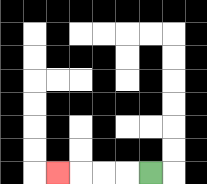{'start': '[6, 7]', 'end': '[2, 7]', 'path_directions': 'L,L,L,L', 'path_coordinates': '[[6, 7], [5, 7], [4, 7], [3, 7], [2, 7]]'}